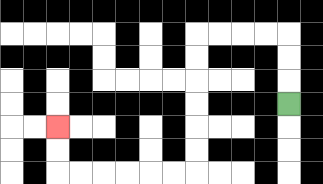{'start': '[12, 4]', 'end': '[2, 5]', 'path_directions': 'U,U,U,L,L,L,L,D,D,D,D,D,D,L,L,L,L,L,L,U,U', 'path_coordinates': '[[12, 4], [12, 3], [12, 2], [12, 1], [11, 1], [10, 1], [9, 1], [8, 1], [8, 2], [8, 3], [8, 4], [8, 5], [8, 6], [8, 7], [7, 7], [6, 7], [5, 7], [4, 7], [3, 7], [2, 7], [2, 6], [2, 5]]'}